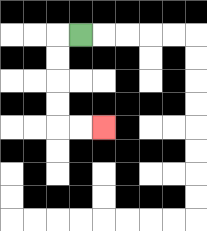{'start': '[3, 1]', 'end': '[4, 5]', 'path_directions': 'L,D,D,D,D,R,R', 'path_coordinates': '[[3, 1], [2, 1], [2, 2], [2, 3], [2, 4], [2, 5], [3, 5], [4, 5]]'}